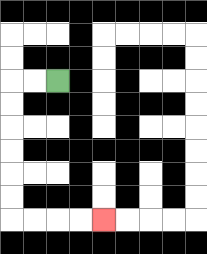{'start': '[2, 3]', 'end': '[4, 9]', 'path_directions': 'L,L,D,D,D,D,D,D,R,R,R,R', 'path_coordinates': '[[2, 3], [1, 3], [0, 3], [0, 4], [0, 5], [0, 6], [0, 7], [0, 8], [0, 9], [1, 9], [2, 9], [3, 9], [4, 9]]'}